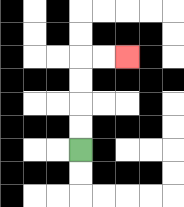{'start': '[3, 6]', 'end': '[5, 2]', 'path_directions': 'U,U,U,U,R,R', 'path_coordinates': '[[3, 6], [3, 5], [3, 4], [3, 3], [3, 2], [4, 2], [5, 2]]'}